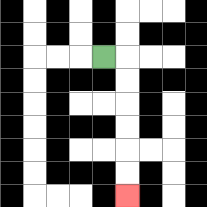{'start': '[4, 2]', 'end': '[5, 8]', 'path_directions': 'R,D,D,D,D,D,D', 'path_coordinates': '[[4, 2], [5, 2], [5, 3], [5, 4], [5, 5], [5, 6], [5, 7], [5, 8]]'}